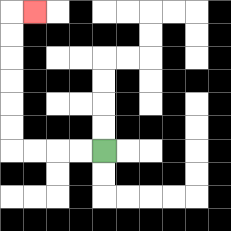{'start': '[4, 6]', 'end': '[1, 0]', 'path_directions': 'L,L,L,L,U,U,U,U,U,U,R', 'path_coordinates': '[[4, 6], [3, 6], [2, 6], [1, 6], [0, 6], [0, 5], [0, 4], [0, 3], [0, 2], [0, 1], [0, 0], [1, 0]]'}